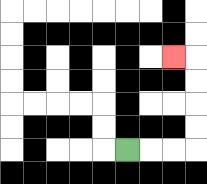{'start': '[5, 6]', 'end': '[7, 2]', 'path_directions': 'R,R,R,U,U,U,U,L', 'path_coordinates': '[[5, 6], [6, 6], [7, 6], [8, 6], [8, 5], [8, 4], [8, 3], [8, 2], [7, 2]]'}